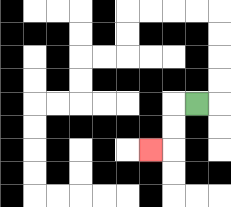{'start': '[8, 4]', 'end': '[6, 6]', 'path_directions': 'L,D,D,L', 'path_coordinates': '[[8, 4], [7, 4], [7, 5], [7, 6], [6, 6]]'}